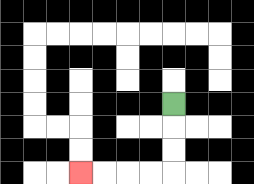{'start': '[7, 4]', 'end': '[3, 7]', 'path_directions': 'D,D,D,L,L,L,L', 'path_coordinates': '[[7, 4], [7, 5], [7, 6], [7, 7], [6, 7], [5, 7], [4, 7], [3, 7]]'}